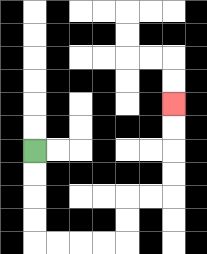{'start': '[1, 6]', 'end': '[7, 4]', 'path_directions': 'D,D,D,D,R,R,R,R,U,U,R,R,U,U,U,U', 'path_coordinates': '[[1, 6], [1, 7], [1, 8], [1, 9], [1, 10], [2, 10], [3, 10], [4, 10], [5, 10], [5, 9], [5, 8], [6, 8], [7, 8], [7, 7], [7, 6], [7, 5], [7, 4]]'}